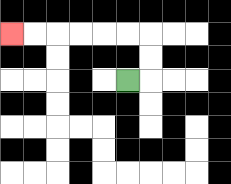{'start': '[5, 3]', 'end': '[0, 1]', 'path_directions': 'R,U,U,L,L,L,L,L,L', 'path_coordinates': '[[5, 3], [6, 3], [6, 2], [6, 1], [5, 1], [4, 1], [3, 1], [2, 1], [1, 1], [0, 1]]'}